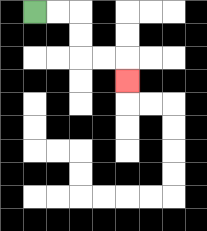{'start': '[1, 0]', 'end': '[5, 3]', 'path_directions': 'R,R,D,D,R,R,D', 'path_coordinates': '[[1, 0], [2, 0], [3, 0], [3, 1], [3, 2], [4, 2], [5, 2], [5, 3]]'}